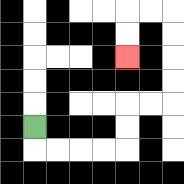{'start': '[1, 5]', 'end': '[5, 2]', 'path_directions': 'D,R,R,R,R,U,U,R,R,U,U,U,U,L,L,D,D', 'path_coordinates': '[[1, 5], [1, 6], [2, 6], [3, 6], [4, 6], [5, 6], [5, 5], [5, 4], [6, 4], [7, 4], [7, 3], [7, 2], [7, 1], [7, 0], [6, 0], [5, 0], [5, 1], [5, 2]]'}